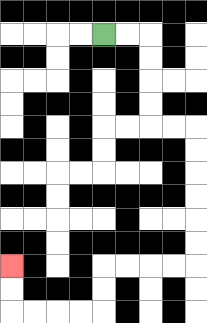{'start': '[4, 1]', 'end': '[0, 11]', 'path_directions': 'R,R,D,D,D,D,R,R,D,D,D,D,D,D,L,L,L,L,D,D,L,L,L,L,U,U', 'path_coordinates': '[[4, 1], [5, 1], [6, 1], [6, 2], [6, 3], [6, 4], [6, 5], [7, 5], [8, 5], [8, 6], [8, 7], [8, 8], [8, 9], [8, 10], [8, 11], [7, 11], [6, 11], [5, 11], [4, 11], [4, 12], [4, 13], [3, 13], [2, 13], [1, 13], [0, 13], [0, 12], [0, 11]]'}